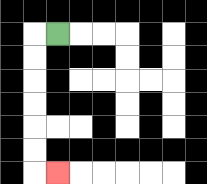{'start': '[2, 1]', 'end': '[2, 7]', 'path_directions': 'L,D,D,D,D,D,D,R', 'path_coordinates': '[[2, 1], [1, 1], [1, 2], [1, 3], [1, 4], [1, 5], [1, 6], [1, 7], [2, 7]]'}